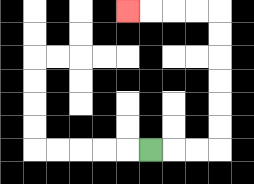{'start': '[6, 6]', 'end': '[5, 0]', 'path_directions': 'R,R,R,U,U,U,U,U,U,L,L,L,L', 'path_coordinates': '[[6, 6], [7, 6], [8, 6], [9, 6], [9, 5], [9, 4], [9, 3], [9, 2], [9, 1], [9, 0], [8, 0], [7, 0], [6, 0], [5, 0]]'}